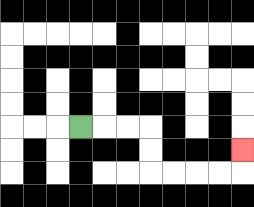{'start': '[3, 5]', 'end': '[10, 6]', 'path_directions': 'R,R,R,D,D,R,R,R,R,U', 'path_coordinates': '[[3, 5], [4, 5], [5, 5], [6, 5], [6, 6], [6, 7], [7, 7], [8, 7], [9, 7], [10, 7], [10, 6]]'}